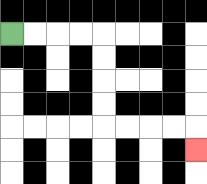{'start': '[0, 1]', 'end': '[8, 6]', 'path_directions': 'R,R,R,R,D,D,D,D,R,R,R,R,D', 'path_coordinates': '[[0, 1], [1, 1], [2, 1], [3, 1], [4, 1], [4, 2], [4, 3], [4, 4], [4, 5], [5, 5], [6, 5], [7, 5], [8, 5], [8, 6]]'}